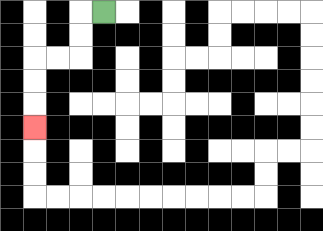{'start': '[4, 0]', 'end': '[1, 5]', 'path_directions': 'L,D,D,L,L,D,D,D', 'path_coordinates': '[[4, 0], [3, 0], [3, 1], [3, 2], [2, 2], [1, 2], [1, 3], [1, 4], [1, 5]]'}